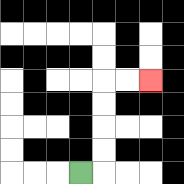{'start': '[3, 7]', 'end': '[6, 3]', 'path_directions': 'R,U,U,U,U,R,R', 'path_coordinates': '[[3, 7], [4, 7], [4, 6], [4, 5], [4, 4], [4, 3], [5, 3], [6, 3]]'}